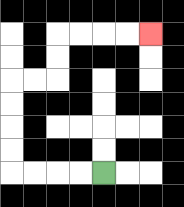{'start': '[4, 7]', 'end': '[6, 1]', 'path_directions': 'L,L,L,L,U,U,U,U,R,R,U,U,R,R,R,R', 'path_coordinates': '[[4, 7], [3, 7], [2, 7], [1, 7], [0, 7], [0, 6], [0, 5], [0, 4], [0, 3], [1, 3], [2, 3], [2, 2], [2, 1], [3, 1], [4, 1], [5, 1], [6, 1]]'}